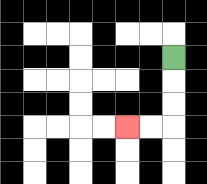{'start': '[7, 2]', 'end': '[5, 5]', 'path_directions': 'D,D,D,L,L', 'path_coordinates': '[[7, 2], [7, 3], [7, 4], [7, 5], [6, 5], [5, 5]]'}